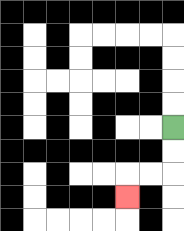{'start': '[7, 5]', 'end': '[5, 8]', 'path_directions': 'D,D,L,L,D', 'path_coordinates': '[[7, 5], [7, 6], [7, 7], [6, 7], [5, 7], [5, 8]]'}